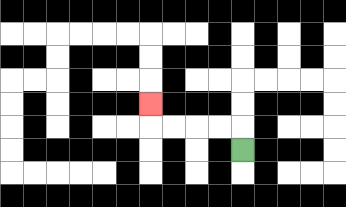{'start': '[10, 6]', 'end': '[6, 4]', 'path_directions': 'U,L,L,L,L,U', 'path_coordinates': '[[10, 6], [10, 5], [9, 5], [8, 5], [7, 5], [6, 5], [6, 4]]'}